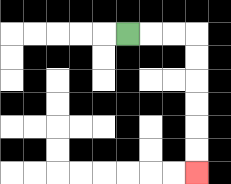{'start': '[5, 1]', 'end': '[8, 7]', 'path_directions': 'R,R,R,D,D,D,D,D,D', 'path_coordinates': '[[5, 1], [6, 1], [7, 1], [8, 1], [8, 2], [8, 3], [8, 4], [8, 5], [8, 6], [8, 7]]'}